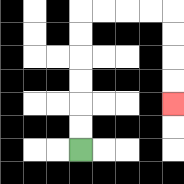{'start': '[3, 6]', 'end': '[7, 4]', 'path_directions': 'U,U,U,U,U,U,R,R,R,R,D,D,D,D', 'path_coordinates': '[[3, 6], [3, 5], [3, 4], [3, 3], [3, 2], [3, 1], [3, 0], [4, 0], [5, 0], [6, 0], [7, 0], [7, 1], [7, 2], [7, 3], [7, 4]]'}